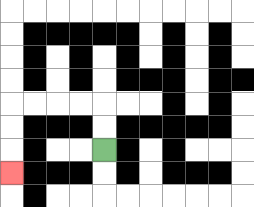{'start': '[4, 6]', 'end': '[0, 7]', 'path_directions': 'U,U,L,L,L,L,D,D,D', 'path_coordinates': '[[4, 6], [4, 5], [4, 4], [3, 4], [2, 4], [1, 4], [0, 4], [0, 5], [0, 6], [0, 7]]'}